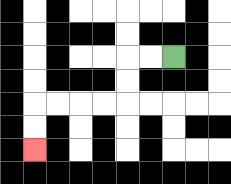{'start': '[7, 2]', 'end': '[1, 6]', 'path_directions': 'L,L,D,D,L,L,L,L,D,D', 'path_coordinates': '[[7, 2], [6, 2], [5, 2], [5, 3], [5, 4], [4, 4], [3, 4], [2, 4], [1, 4], [1, 5], [1, 6]]'}